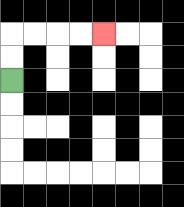{'start': '[0, 3]', 'end': '[4, 1]', 'path_directions': 'U,U,R,R,R,R', 'path_coordinates': '[[0, 3], [0, 2], [0, 1], [1, 1], [2, 1], [3, 1], [4, 1]]'}